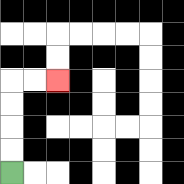{'start': '[0, 7]', 'end': '[2, 3]', 'path_directions': 'U,U,U,U,R,R', 'path_coordinates': '[[0, 7], [0, 6], [0, 5], [0, 4], [0, 3], [1, 3], [2, 3]]'}